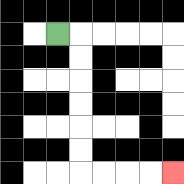{'start': '[2, 1]', 'end': '[7, 7]', 'path_directions': 'R,D,D,D,D,D,D,R,R,R,R', 'path_coordinates': '[[2, 1], [3, 1], [3, 2], [3, 3], [3, 4], [3, 5], [3, 6], [3, 7], [4, 7], [5, 7], [6, 7], [7, 7]]'}